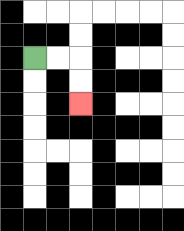{'start': '[1, 2]', 'end': '[3, 4]', 'path_directions': 'R,R,D,D', 'path_coordinates': '[[1, 2], [2, 2], [3, 2], [3, 3], [3, 4]]'}